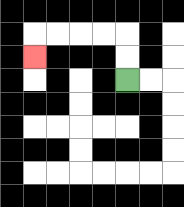{'start': '[5, 3]', 'end': '[1, 2]', 'path_directions': 'U,U,L,L,L,L,D', 'path_coordinates': '[[5, 3], [5, 2], [5, 1], [4, 1], [3, 1], [2, 1], [1, 1], [1, 2]]'}